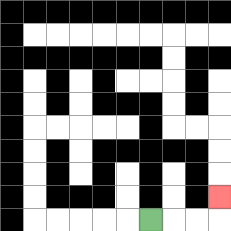{'start': '[6, 9]', 'end': '[9, 8]', 'path_directions': 'R,R,R,U', 'path_coordinates': '[[6, 9], [7, 9], [8, 9], [9, 9], [9, 8]]'}